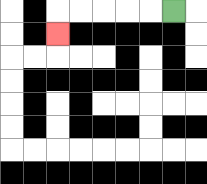{'start': '[7, 0]', 'end': '[2, 1]', 'path_directions': 'L,L,L,L,L,D', 'path_coordinates': '[[7, 0], [6, 0], [5, 0], [4, 0], [3, 0], [2, 0], [2, 1]]'}